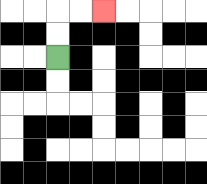{'start': '[2, 2]', 'end': '[4, 0]', 'path_directions': 'U,U,R,R', 'path_coordinates': '[[2, 2], [2, 1], [2, 0], [3, 0], [4, 0]]'}